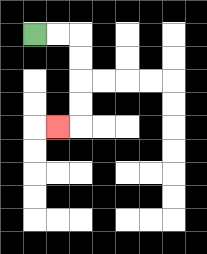{'start': '[1, 1]', 'end': '[2, 5]', 'path_directions': 'R,R,D,D,D,D,L', 'path_coordinates': '[[1, 1], [2, 1], [3, 1], [3, 2], [3, 3], [3, 4], [3, 5], [2, 5]]'}